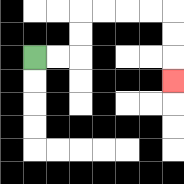{'start': '[1, 2]', 'end': '[7, 3]', 'path_directions': 'R,R,U,U,R,R,R,R,D,D,D', 'path_coordinates': '[[1, 2], [2, 2], [3, 2], [3, 1], [3, 0], [4, 0], [5, 0], [6, 0], [7, 0], [7, 1], [7, 2], [7, 3]]'}